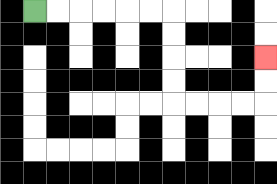{'start': '[1, 0]', 'end': '[11, 2]', 'path_directions': 'R,R,R,R,R,R,D,D,D,D,R,R,R,R,U,U', 'path_coordinates': '[[1, 0], [2, 0], [3, 0], [4, 0], [5, 0], [6, 0], [7, 0], [7, 1], [7, 2], [7, 3], [7, 4], [8, 4], [9, 4], [10, 4], [11, 4], [11, 3], [11, 2]]'}